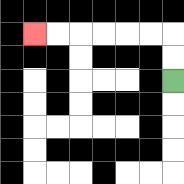{'start': '[7, 3]', 'end': '[1, 1]', 'path_directions': 'U,U,L,L,L,L,L,L', 'path_coordinates': '[[7, 3], [7, 2], [7, 1], [6, 1], [5, 1], [4, 1], [3, 1], [2, 1], [1, 1]]'}